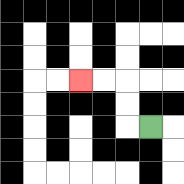{'start': '[6, 5]', 'end': '[3, 3]', 'path_directions': 'L,U,U,L,L', 'path_coordinates': '[[6, 5], [5, 5], [5, 4], [5, 3], [4, 3], [3, 3]]'}